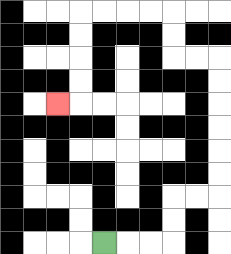{'start': '[4, 10]', 'end': '[2, 4]', 'path_directions': 'R,R,R,U,U,R,R,U,U,U,U,U,U,L,L,U,U,L,L,L,L,D,D,D,D,L', 'path_coordinates': '[[4, 10], [5, 10], [6, 10], [7, 10], [7, 9], [7, 8], [8, 8], [9, 8], [9, 7], [9, 6], [9, 5], [9, 4], [9, 3], [9, 2], [8, 2], [7, 2], [7, 1], [7, 0], [6, 0], [5, 0], [4, 0], [3, 0], [3, 1], [3, 2], [3, 3], [3, 4], [2, 4]]'}